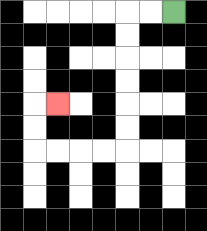{'start': '[7, 0]', 'end': '[2, 4]', 'path_directions': 'L,L,D,D,D,D,D,D,L,L,L,L,U,U,R', 'path_coordinates': '[[7, 0], [6, 0], [5, 0], [5, 1], [5, 2], [5, 3], [5, 4], [5, 5], [5, 6], [4, 6], [3, 6], [2, 6], [1, 6], [1, 5], [1, 4], [2, 4]]'}